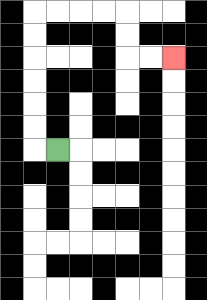{'start': '[2, 6]', 'end': '[7, 2]', 'path_directions': 'L,U,U,U,U,U,U,R,R,R,R,D,D,R,R', 'path_coordinates': '[[2, 6], [1, 6], [1, 5], [1, 4], [1, 3], [1, 2], [1, 1], [1, 0], [2, 0], [3, 0], [4, 0], [5, 0], [5, 1], [5, 2], [6, 2], [7, 2]]'}